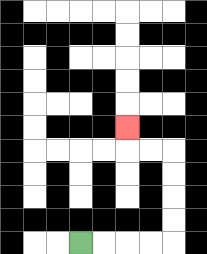{'start': '[3, 10]', 'end': '[5, 5]', 'path_directions': 'R,R,R,R,U,U,U,U,L,L,U', 'path_coordinates': '[[3, 10], [4, 10], [5, 10], [6, 10], [7, 10], [7, 9], [7, 8], [7, 7], [7, 6], [6, 6], [5, 6], [5, 5]]'}